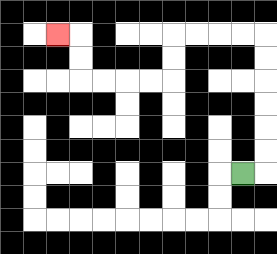{'start': '[10, 7]', 'end': '[2, 1]', 'path_directions': 'R,U,U,U,U,U,U,L,L,L,L,D,D,L,L,L,L,U,U,L', 'path_coordinates': '[[10, 7], [11, 7], [11, 6], [11, 5], [11, 4], [11, 3], [11, 2], [11, 1], [10, 1], [9, 1], [8, 1], [7, 1], [7, 2], [7, 3], [6, 3], [5, 3], [4, 3], [3, 3], [3, 2], [3, 1], [2, 1]]'}